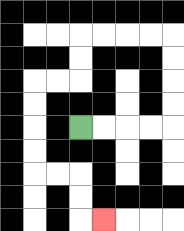{'start': '[3, 5]', 'end': '[4, 9]', 'path_directions': 'R,R,R,R,U,U,U,U,L,L,L,L,D,D,L,L,D,D,D,D,R,R,D,D,R', 'path_coordinates': '[[3, 5], [4, 5], [5, 5], [6, 5], [7, 5], [7, 4], [7, 3], [7, 2], [7, 1], [6, 1], [5, 1], [4, 1], [3, 1], [3, 2], [3, 3], [2, 3], [1, 3], [1, 4], [1, 5], [1, 6], [1, 7], [2, 7], [3, 7], [3, 8], [3, 9], [4, 9]]'}